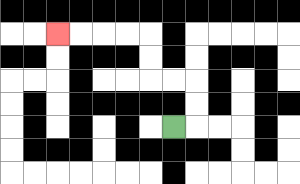{'start': '[7, 5]', 'end': '[2, 1]', 'path_directions': 'R,U,U,L,L,U,U,L,L,L,L', 'path_coordinates': '[[7, 5], [8, 5], [8, 4], [8, 3], [7, 3], [6, 3], [6, 2], [6, 1], [5, 1], [4, 1], [3, 1], [2, 1]]'}